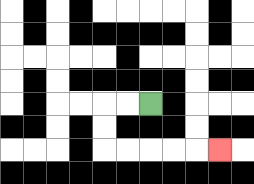{'start': '[6, 4]', 'end': '[9, 6]', 'path_directions': 'L,L,D,D,R,R,R,R,R', 'path_coordinates': '[[6, 4], [5, 4], [4, 4], [4, 5], [4, 6], [5, 6], [6, 6], [7, 6], [8, 6], [9, 6]]'}